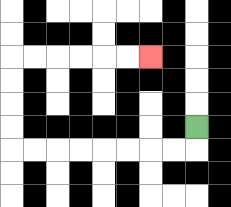{'start': '[8, 5]', 'end': '[6, 2]', 'path_directions': 'D,L,L,L,L,L,L,L,L,U,U,U,U,R,R,R,R,R,R', 'path_coordinates': '[[8, 5], [8, 6], [7, 6], [6, 6], [5, 6], [4, 6], [3, 6], [2, 6], [1, 6], [0, 6], [0, 5], [0, 4], [0, 3], [0, 2], [1, 2], [2, 2], [3, 2], [4, 2], [5, 2], [6, 2]]'}